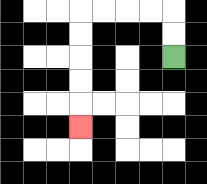{'start': '[7, 2]', 'end': '[3, 5]', 'path_directions': 'U,U,L,L,L,L,D,D,D,D,D', 'path_coordinates': '[[7, 2], [7, 1], [7, 0], [6, 0], [5, 0], [4, 0], [3, 0], [3, 1], [3, 2], [3, 3], [3, 4], [3, 5]]'}